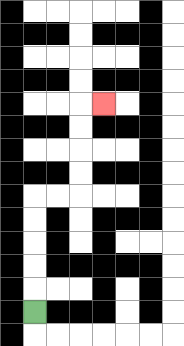{'start': '[1, 13]', 'end': '[4, 4]', 'path_directions': 'U,U,U,U,U,R,R,U,U,U,U,R', 'path_coordinates': '[[1, 13], [1, 12], [1, 11], [1, 10], [1, 9], [1, 8], [2, 8], [3, 8], [3, 7], [3, 6], [3, 5], [3, 4], [4, 4]]'}